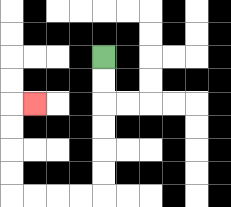{'start': '[4, 2]', 'end': '[1, 4]', 'path_directions': 'D,D,D,D,D,D,L,L,L,L,U,U,U,U,R', 'path_coordinates': '[[4, 2], [4, 3], [4, 4], [4, 5], [4, 6], [4, 7], [4, 8], [3, 8], [2, 8], [1, 8], [0, 8], [0, 7], [0, 6], [0, 5], [0, 4], [1, 4]]'}